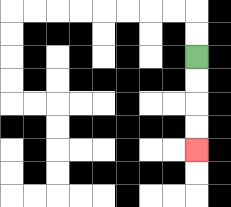{'start': '[8, 2]', 'end': '[8, 6]', 'path_directions': 'D,D,D,D', 'path_coordinates': '[[8, 2], [8, 3], [8, 4], [8, 5], [8, 6]]'}